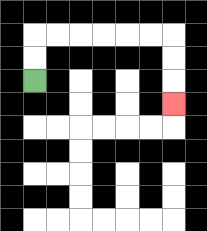{'start': '[1, 3]', 'end': '[7, 4]', 'path_directions': 'U,U,R,R,R,R,R,R,D,D,D', 'path_coordinates': '[[1, 3], [1, 2], [1, 1], [2, 1], [3, 1], [4, 1], [5, 1], [6, 1], [7, 1], [7, 2], [7, 3], [7, 4]]'}